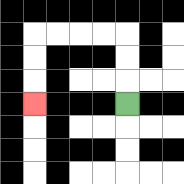{'start': '[5, 4]', 'end': '[1, 4]', 'path_directions': 'U,U,U,L,L,L,L,D,D,D', 'path_coordinates': '[[5, 4], [5, 3], [5, 2], [5, 1], [4, 1], [3, 1], [2, 1], [1, 1], [1, 2], [1, 3], [1, 4]]'}